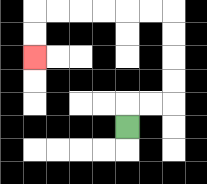{'start': '[5, 5]', 'end': '[1, 2]', 'path_directions': 'U,R,R,U,U,U,U,L,L,L,L,L,L,D,D', 'path_coordinates': '[[5, 5], [5, 4], [6, 4], [7, 4], [7, 3], [7, 2], [7, 1], [7, 0], [6, 0], [5, 0], [4, 0], [3, 0], [2, 0], [1, 0], [1, 1], [1, 2]]'}